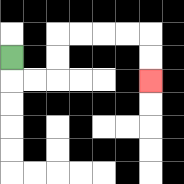{'start': '[0, 2]', 'end': '[6, 3]', 'path_directions': 'D,R,R,U,U,R,R,R,R,D,D', 'path_coordinates': '[[0, 2], [0, 3], [1, 3], [2, 3], [2, 2], [2, 1], [3, 1], [4, 1], [5, 1], [6, 1], [6, 2], [6, 3]]'}